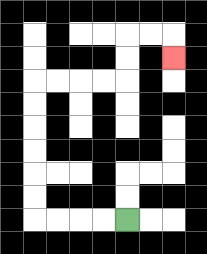{'start': '[5, 9]', 'end': '[7, 2]', 'path_directions': 'L,L,L,L,U,U,U,U,U,U,R,R,R,R,U,U,R,R,D', 'path_coordinates': '[[5, 9], [4, 9], [3, 9], [2, 9], [1, 9], [1, 8], [1, 7], [1, 6], [1, 5], [1, 4], [1, 3], [2, 3], [3, 3], [4, 3], [5, 3], [5, 2], [5, 1], [6, 1], [7, 1], [7, 2]]'}